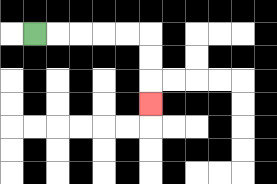{'start': '[1, 1]', 'end': '[6, 4]', 'path_directions': 'R,R,R,R,R,D,D,D', 'path_coordinates': '[[1, 1], [2, 1], [3, 1], [4, 1], [5, 1], [6, 1], [6, 2], [6, 3], [6, 4]]'}